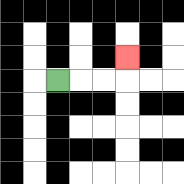{'start': '[2, 3]', 'end': '[5, 2]', 'path_directions': 'R,R,R,U', 'path_coordinates': '[[2, 3], [3, 3], [4, 3], [5, 3], [5, 2]]'}